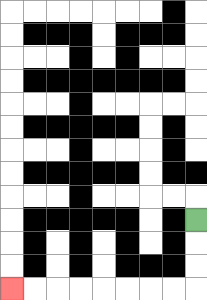{'start': '[8, 9]', 'end': '[0, 12]', 'path_directions': 'D,D,D,L,L,L,L,L,L,L,L', 'path_coordinates': '[[8, 9], [8, 10], [8, 11], [8, 12], [7, 12], [6, 12], [5, 12], [4, 12], [3, 12], [2, 12], [1, 12], [0, 12]]'}